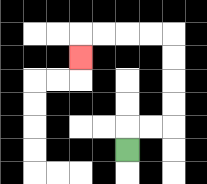{'start': '[5, 6]', 'end': '[3, 2]', 'path_directions': 'U,R,R,U,U,U,U,L,L,L,L,D', 'path_coordinates': '[[5, 6], [5, 5], [6, 5], [7, 5], [7, 4], [7, 3], [7, 2], [7, 1], [6, 1], [5, 1], [4, 1], [3, 1], [3, 2]]'}